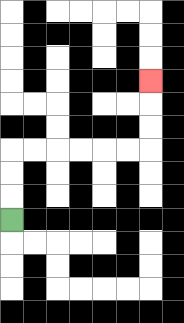{'start': '[0, 9]', 'end': '[6, 3]', 'path_directions': 'U,U,U,R,R,R,R,R,R,U,U,U', 'path_coordinates': '[[0, 9], [0, 8], [0, 7], [0, 6], [1, 6], [2, 6], [3, 6], [4, 6], [5, 6], [6, 6], [6, 5], [6, 4], [6, 3]]'}